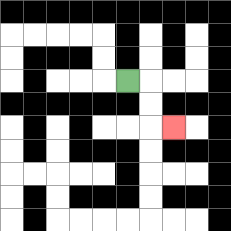{'start': '[5, 3]', 'end': '[7, 5]', 'path_directions': 'R,D,D,R', 'path_coordinates': '[[5, 3], [6, 3], [6, 4], [6, 5], [7, 5]]'}